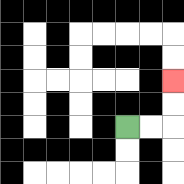{'start': '[5, 5]', 'end': '[7, 3]', 'path_directions': 'R,R,U,U', 'path_coordinates': '[[5, 5], [6, 5], [7, 5], [7, 4], [7, 3]]'}